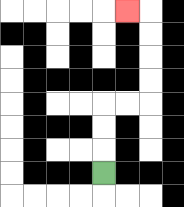{'start': '[4, 7]', 'end': '[5, 0]', 'path_directions': 'U,U,U,R,R,U,U,U,U,L', 'path_coordinates': '[[4, 7], [4, 6], [4, 5], [4, 4], [5, 4], [6, 4], [6, 3], [6, 2], [6, 1], [6, 0], [5, 0]]'}